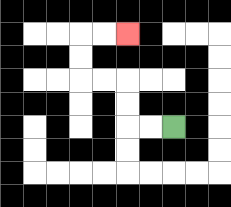{'start': '[7, 5]', 'end': '[5, 1]', 'path_directions': 'L,L,U,U,L,L,U,U,R,R', 'path_coordinates': '[[7, 5], [6, 5], [5, 5], [5, 4], [5, 3], [4, 3], [3, 3], [3, 2], [3, 1], [4, 1], [5, 1]]'}